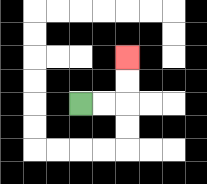{'start': '[3, 4]', 'end': '[5, 2]', 'path_directions': 'R,R,U,U', 'path_coordinates': '[[3, 4], [4, 4], [5, 4], [5, 3], [5, 2]]'}